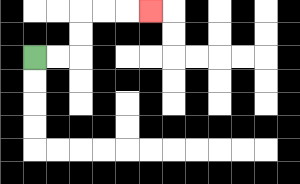{'start': '[1, 2]', 'end': '[6, 0]', 'path_directions': 'R,R,U,U,R,R,R', 'path_coordinates': '[[1, 2], [2, 2], [3, 2], [3, 1], [3, 0], [4, 0], [5, 0], [6, 0]]'}